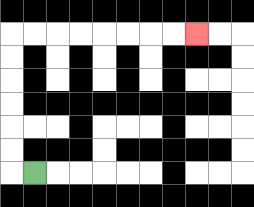{'start': '[1, 7]', 'end': '[8, 1]', 'path_directions': 'L,U,U,U,U,U,U,R,R,R,R,R,R,R,R', 'path_coordinates': '[[1, 7], [0, 7], [0, 6], [0, 5], [0, 4], [0, 3], [0, 2], [0, 1], [1, 1], [2, 1], [3, 1], [4, 1], [5, 1], [6, 1], [7, 1], [8, 1]]'}